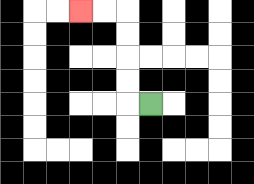{'start': '[6, 4]', 'end': '[3, 0]', 'path_directions': 'L,U,U,U,U,L,L', 'path_coordinates': '[[6, 4], [5, 4], [5, 3], [5, 2], [5, 1], [5, 0], [4, 0], [3, 0]]'}